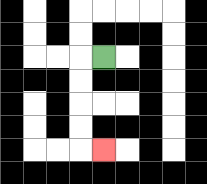{'start': '[4, 2]', 'end': '[4, 6]', 'path_directions': 'L,D,D,D,D,R', 'path_coordinates': '[[4, 2], [3, 2], [3, 3], [3, 4], [3, 5], [3, 6], [4, 6]]'}